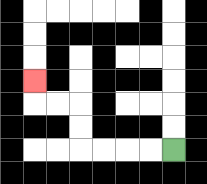{'start': '[7, 6]', 'end': '[1, 3]', 'path_directions': 'L,L,L,L,U,U,L,L,U', 'path_coordinates': '[[7, 6], [6, 6], [5, 6], [4, 6], [3, 6], [3, 5], [3, 4], [2, 4], [1, 4], [1, 3]]'}